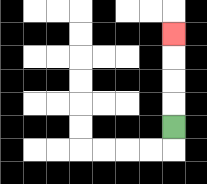{'start': '[7, 5]', 'end': '[7, 1]', 'path_directions': 'U,U,U,U', 'path_coordinates': '[[7, 5], [7, 4], [7, 3], [7, 2], [7, 1]]'}